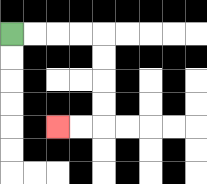{'start': '[0, 1]', 'end': '[2, 5]', 'path_directions': 'R,R,R,R,D,D,D,D,L,L', 'path_coordinates': '[[0, 1], [1, 1], [2, 1], [3, 1], [4, 1], [4, 2], [4, 3], [4, 4], [4, 5], [3, 5], [2, 5]]'}